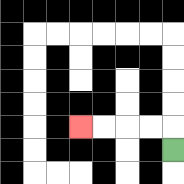{'start': '[7, 6]', 'end': '[3, 5]', 'path_directions': 'U,L,L,L,L', 'path_coordinates': '[[7, 6], [7, 5], [6, 5], [5, 5], [4, 5], [3, 5]]'}